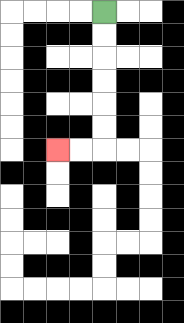{'start': '[4, 0]', 'end': '[2, 6]', 'path_directions': 'D,D,D,D,D,D,L,L', 'path_coordinates': '[[4, 0], [4, 1], [4, 2], [4, 3], [4, 4], [4, 5], [4, 6], [3, 6], [2, 6]]'}